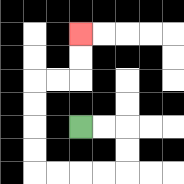{'start': '[3, 5]', 'end': '[3, 1]', 'path_directions': 'R,R,D,D,L,L,L,L,U,U,U,U,R,R,U,U', 'path_coordinates': '[[3, 5], [4, 5], [5, 5], [5, 6], [5, 7], [4, 7], [3, 7], [2, 7], [1, 7], [1, 6], [1, 5], [1, 4], [1, 3], [2, 3], [3, 3], [3, 2], [3, 1]]'}